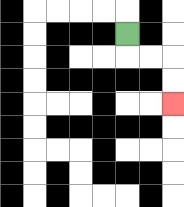{'start': '[5, 1]', 'end': '[7, 4]', 'path_directions': 'D,R,R,D,D', 'path_coordinates': '[[5, 1], [5, 2], [6, 2], [7, 2], [7, 3], [7, 4]]'}